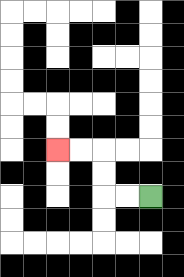{'start': '[6, 8]', 'end': '[2, 6]', 'path_directions': 'L,L,U,U,L,L', 'path_coordinates': '[[6, 8], [5, 8], [4, 8], [4, 7], [4, 6], [3, 6], [2, 6]]'}